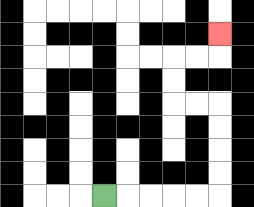{'start': '[4, 8]', 'end': '[9, 1]', 'path_directions': 'R,R,R,R,R,U,U,U,U,L,L,U,U,R,R,U', 'path_coordinates': '[[4, 8], [5, 8], [6, 8], [7, 8], [8, 8], [9, 8], [9, 7], [9, 6], [9, 5], [9, 4], [8, 4], [7, 4], [7, 3], [7, 2], [8, 2], [9, 2], [9, 1]]'}